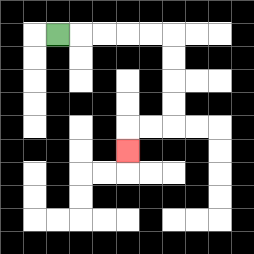{'start': '[2, 1]', 'end': '[5, 6]', 'path_directions': 'R,R,R,R,R,D,D,D,D,L,L,D', 'path_coordinates': '[[2, 1], [3, 1], [4, 1], [5, 1], [6, 1], [7, 1], [7, 2], [7, 3], [7, 4], [7, 5], [6, 5], [5, 5], [5, 6]]'}